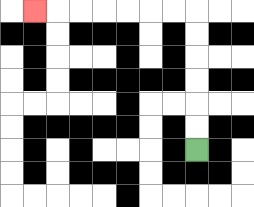{'start': '[8, 6]', 'end': '[1, 0]', 'path_directions': 'U,U,U,U,U,U,L,L,L,L,L,L,L', 'path_coordinates': '[[8, 6], [8, 5], [8, 4], [8, 3], [8, 2], [8, 1], [8, 0], [7, 0], [6, 0], [5, 0], [4, 0], [3, 0], [2, 0], [1, 0]]'}